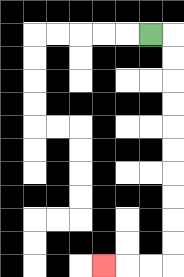{'start': '[6, 1]', 'end': '[4, 11]', 'path_directions': 'R,D,D,D,D,D,D,D,D,D,D,L,L,L', 'path_coordinates': '[[6, 1], [7, 1], [7, 2], [7, 3], [7, 4], [7, 5], [7, 6], [7, 7], [7, 8], [7, 9], [7, 10], [7, 11], [6, 11], [5, 11], [4, 11]]'}